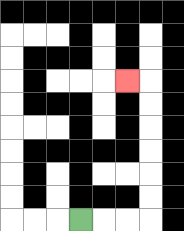{'start': '[3, 9]', 'end': '[5, 3]', 'path_directions': 'R,R,R,U,U,U,U,U,U,L', 'path_coordinates': '[[3, 9], [4, 9], [5, 9], [6, 9], [6, 8], [6, 7], [6, 6], [6, 5], [6, 4], [6, 3], [5, 3]]'}